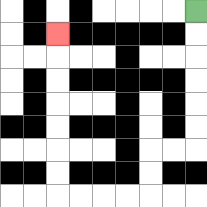{'start': '[8, 0]', 'end': '[2, 1]', 'path_directions': 'D,D,D,D,D,D,L,L,D,D,L,L,L,L,U,U,U,U,U,U,U', 'path_coordinates': '[[8, 0], [8, 1], [8, 2], [8, 3], [8, 4], [8, 5], [8, 6], [7, 6], [6, 6], [6, 7], [6, 8], [5, 8], [4, 8], [3, 8], [2, 8], [2, 7], [2, 6], [2, 5], [2, 4], [2, 3], [2, 2], [2, 1]]'}